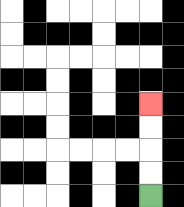{'start': '[6, 8]', 'end': '[6, 4]', 'path_directions': 'U,U,U,U', 'path_coordinates': '[[6, 8], [6, 7], [6, 6], [6, 5], [6, 4]]'}